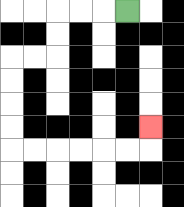{'start': '[5, 0]', 'end': '[6, 5]', 'path_directions': 'L,L,L,D,D,L,L,D,D,D,D,R,R,R,R,R,R,U', 'path_coordinates': '[[5, 0], [4, 0], [3, 0], [2, 0], [2, 1], [2, 2], [1, 2], [0, 2], [0, 3], [0, 4], [0, 5], [0, 6], [1, 6], [2, 6], [3, 6], [4, 6], [5, 6], [6, 6], [6, 5]]'}